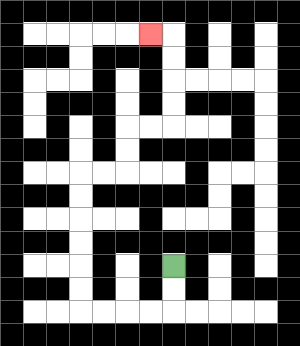{'start': '[7, 11]', 'end': '[6, 1]', 'path_directions': 'D,D,L,L,L,L,U,U,U,U,U,U,R,R,U,U,R,R,U,U,U,U,L', 'path_coordinates': '[[7, 11], [7, 12], [7, 13], [6, 13], [5, 13], [4, 13], [3, 13], [3, 12], [3, 11], [3, 10], [3, 9], [3, 8], [3, 7], [4, 7], [5, 7], [5, 6], [5, 5], [6, 5], [7, 5], [7, 4], [7, 3], [7, 2], [7, 1], [6, 1]]'}